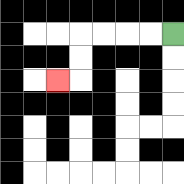{'start': '[7, 1]', 'end': '[2, 3]', 'path_directions': 'L,L,L,L,D,D,L', 'path_coordinates': '[[7, 1], [6, 1], [5, 1], [4, 1], [3, 1], [3, 2], [3, 3], [2, 3]]'}